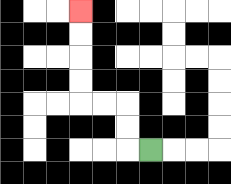{'start': '[6, 6]', 'end': '[3, 0]', 'path_directions': 'L,U,U,L,L,U,U,U,U', 'path_coordinates': '[[6, 6], [5, 6], [5, 5], [5, 4], [4, 4], [3, 4], [3, 3], [3, 2], [3, 1], [3, 0]]'}